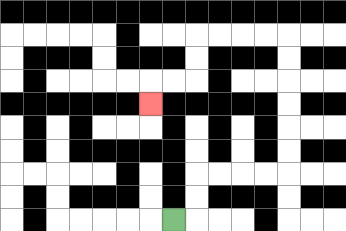{'start': '[7, 9]', 'end': '[6, 4]', 'path_directions': 'R,U,U,R,R,R,R,U,U,U,U,U,U,L,L,L,L,D,D,L,L,D', 'path_coordinates': '[[7, 9], [8, 9], [8, 8], [8, 7], [9, 7], [10, 7], [11, 7], [12, 7], [12, 6], [12, 5], [12, 4], [12, 3], [12, 2], [12, 1], [11, 1], [10, 1], [9, 1], [8, 1], [8, 2], [8, 3], [7, 3], [6, 3], [6, 4]]'}